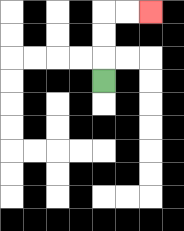{'start': '[4, 3]', 'end': '[6, 0]', 'path_directions': 'U,U,U,R,R', 'path_coordinates': '[[4, 3], [4, 2], [4, 1], [4, 0], [5, 0], [6, 0]]'}